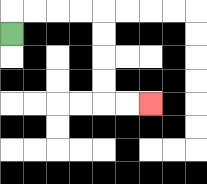{'start': '[0, 1]', 'end': '[6, 4]', 'path_directions': 'U,R,R,R,R,D,D,D,D,R,R', 'path_coordinates': '[[0, 1], [0, 0], [1, 0], [2, 0], [3, 0], [4, 0], [4, 1], [4, 2], [4, 3], [4, 4], [5, 4], [6, 4]]'}